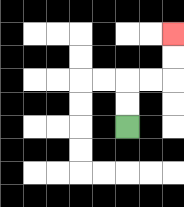{'start': '[5, 5]', 'end': '[7, 1]', 'path_directions': 'U,U,R,R,U,U', 'path_coordinates': '[[5, 5], [5, 4], [5, 3], [6, 3], [7, 3], [7, 2], [7, 1]]'}